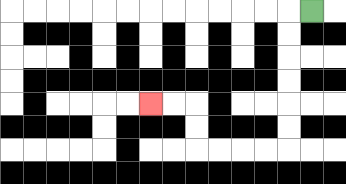{'start': '[13, 0]', 'end': '[6, 4]', 'path_directions': 'L,D,D,D,D,D,D,L,L,L,L,U,U,L,L', 'path_coordinates': '[[13, 0], [12, 0], [12, 1], [12, 2], [12, 3], [12, 4], [12, 5], [12, 6], [11, 6], [10, 6], [9, 6], [8, 6], [8, 5], [8, 4], [7, 4], [6, 4]]'}